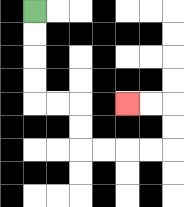{'start': '[1, 0]', 'end': '[5, 4]', 'path_directions': 'D,D,D,D,R,R,D,D,R,R,R,R,U,U,L,L', 'path_coordinates': '[[1, 0], [1, 1], [1, 2], [1, 3], [1, 4], [2, 4], [3, 4], [3, 5], [3, 6], [4, 6], [5, 6], [6, 6], [7, 6], [7, 5], [7, 4], [6, 4], [5, 4]]'}